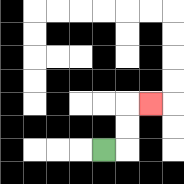{'start': '[4, 6]', 'end': '[6, 4]', 'path_directions': 'R,U,U,R', 'path_coordinates': '[[4, 6], [5, 6], [5, 5], [5, 4], [6, 4]]'}